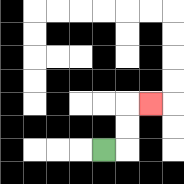{'start': '[4, 6]', 'end': '[6, 4]', 'path_directions': 'R,U,U,R', 'path_coordinates': '[[4, 6], [5, 6], [5, 5], [5, 4], [6, 4]]'}